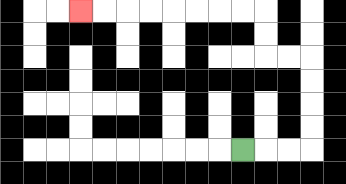{'start': '[10, 6]', 'end': '[3, 0]', 'path_directions': 'R,R,R,U,U,U,U,L,L,U,U,L,L,L,L,L,L,L,L', 'path_coordinates': '[[10, 6], [11, 6], [12, 6], [13, 6], [13, 5], [13, 4], [13, 3], [13, 2], [12, 2], [11, 2], [11, 1], [11, 0], [10, 0], [9, 0], [8, 0], [7, 0], [6, 0], [5, 0], [4, 0], [3, 0]]'}